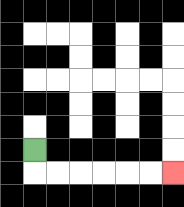{'start': '[1, 6]', 'end': '[7, 7]', 'path_directions': 'D,R,R,R,R,R,R', 'path_coordinates': '[[1, 6], [1, 7], [2, 7], [3, 7], [4, 7], [5, 7], [6, 7], [7, 7]]'}